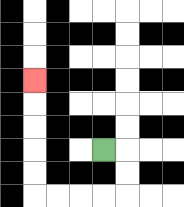{'start': '[4, 6]', 'end': '[1, 3]', 'path_directions': 'R,D,D,L,L,L,L,U,U,U,U,U', 'path_coordinates': '[[4, 6], [5, 6], [5, 7], [5, 8], [4, 8], [3, 8], [2, 8], [1, 8], [1, 7], [1, 6], [1, 5], [1, 4], [1, 3]]'}